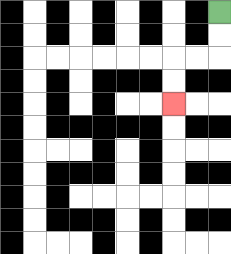{'start': '[9, 0]', 'end': '[7, 4]', 'path_directions': 'D,D,L,L,D,D', 'path_coordinates': '[[9, 0], [9, 1], [9, 2], [8, 2], [7, 2], [7, 3], [7, 4]]'}